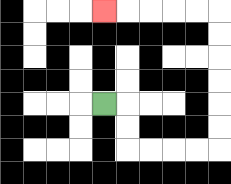{'start': '[4, 4]', 'end': '[4, 0]', 'path_directions': 'R,D,D,R,R,R,R,U,U,U,U,U,U,L,L,L,L,L', 'path_coordinates': '[[4, 4], [5, 4], [5, 5], [5, 6], [6, 6], [7, 6], [8, 6], [9, 6], [9, 5], [9, 4], [9, 3], [9, 2], [9, 1], [9, 0], [8, 0], [7, 0], [6, 0], [5, 0], [4, 0]]'}